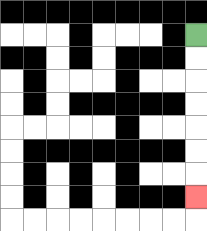{'start': '[8, 1]', 'end': '[8, 8]', 'path_directions': 'D,D,D,D,D,D,D', 'path_coordinates': '[[8, 1], [8, 2], [8, 3], [8, 4], [8, 5], [8, 6], [8, 7], [8, 8]]'}